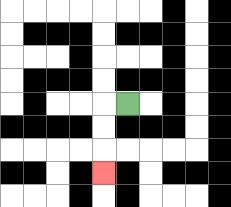{'start': '[5, 4]', 'end': '[4, 7]', 'path_directions': 'L,D,D,D', 'path_coordinates': '[[5, 4], [4, 4], [4, 5], [4, 6], [4, 7]]'}